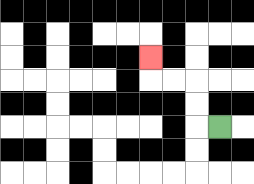{'start': '[9, 5]', 'end': '[6, 2]', 'path_directions': 'L,U,U,L,L,U', 'path_coordinates': '[[9, 5], [8, 5], [8, 4], [8, 3], [7, 3], [6, 3], [6, 2]]'}